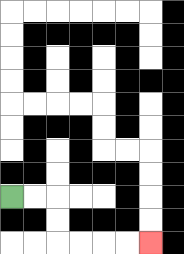{'start': '[0, 8]', 'end': '[6, 10]', 'path_directions': 'R,R,D,D,R,R,R,R', 'path_coordinates': '[[0, 8], [1, 8], [2, 8], [2, 9], [2, 10], [3, 10], [4, 10], [5, 10], [6, 10]]'}